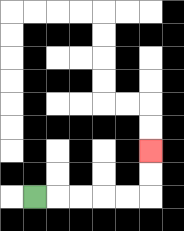{'start': '[1, 8]', 'end': '[6, 6]', 'path_directions': 'R,R,R,R,R,U,U', 'path_coordinates': '[[1, 8], [2, 8], [3, 8], [4, 8], [5, 8], [6, 8], [6, 7], [6, 6]]'}